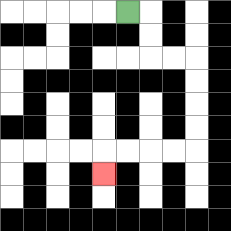{'start': '[5, 0]', 'end': '[4, 7]', 'path_directions': 'R,D,D,R,R,D,D,D,D,L,L,L,L,D', 'path_coordinates': '[[5, 0], [6, 0], [6, 1], [6, 2], [7, 2], [8, 2], [8, 3], [8, 4], [8, 5], [8, 6], [7, 6], [6, 6], [5, 6], [4, 6], [4, 7]]'}